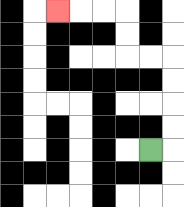{'start': '[6, 6]', 'end': '[2, 0]', 'path_directions': 'R,U,U,U,U,L,L,U,U,L,L,L', 'path_coordinates': '[[6, 6], [7, 6], [7, 5], [7, 4], [7, 3], [7, 2], [6, 2], [5, 2], [5, 1], [5, 0], [4, 0], [3, 0], [2, 0]]'}